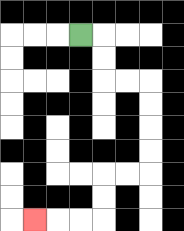{'start': '[3, 1]', 'end': '[1, 9]', 'path_directions': 'R,D,D,R,R,D,D,D,D,L,L,D,D,L,L,L', 'path_coordinates': '[[3, 1], [4, 1], [4, 2], [4, 3], [5, 3], [6, 3], [6, 4], [6, 5], [6, 6], [6, 7], [5, 7], [4, 7], [4, 8], [4, 9], [3, 9], [2, 9], [1, 9]]'}